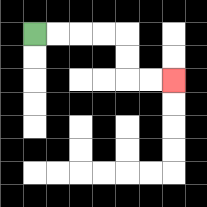{'start': '[1, 1]', 'end': '[7, 3]', 'path_directions': 'R,R,R,R,D,D,R,R', 'path_coordinates': '[[1, 1], [2, 1], [3, 1], [4, 1], [5, 1], [5, 2], [5, 3], [6, 3], [7, 3]]'}